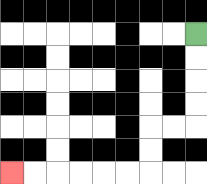{'start': '[8, 1]', 'end': '[0, 7]', 'path_directions': 'D,D,D,D,L,L,D,D,L,L,L,L,L,L', 'path_coordinates': '[[8, 1], [8, 2], [8, 3], [8, 4], [8, 5], [7, 5], [6, 5], [6, 6], [6, 7], [5, 7], [4, 7], [3, 7], [2, 7], [1, 7], [0, 7]]'}